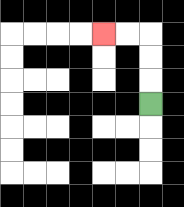{'start': '[6, 4]', 'end': '[4, 1]', 'path_directions': 'U,U,U,L,L', 'path_coordinates': '[[6, 4], [6, 3], [6, 2], [6, 1], [5, 1], [4, 1]]'}